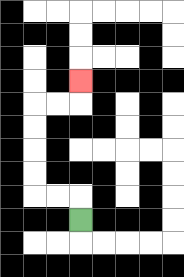{'start': '[3, 9]', 'end': '[3, 3]', 'path_directions': 'U,L,L,U,U,U,U,R,R,U', 'path_coordinates': '[[3, 9], [3, 8], [2, 8], [1, 8], [1, 7], [1, 6], [1, 5], [1, 4], [2, 4], [3, 4], [3, 3]]'}